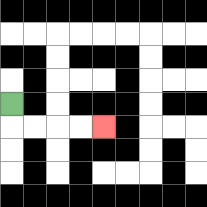{'start': '[0, 4]', 'end': '[4, 5]', 'path_directions': 'D,R,R,R,R', 'path_coordinates': '[[0, 4], [0, 5], [1, 5], [2, 5], [3, 5], [4, 5]]'}